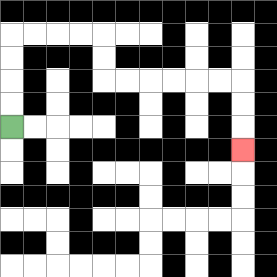{'start': '[0, 5]', 'end': '[10, 6]', 'path_directions': 'U,U,U,U,R,R,R,R,D,D,R,R,R,R,R,R,D,D,D', 'path_coordinates': '[[0, 5], [0, 4], [0, 3], [0, 2], [0, 1], [1, 1], [2, 1], [3, 1], [4, 1], [4, 2], [4, 3], [5, 3], [6, 3], [7, 3], [8, 3], [9, 3], [10, 3], [10, 4], [10, 5], [10, 6]]'}